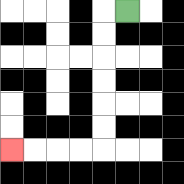{'start': '[5, 0]', 'end': '[0, 6]', 'path_directions': 'L,D,D,D,D,D,D,L,L,L,L', 'path_coordinates': '[[5, 0], [4, 0], [4, 1], [4, 2], [4, 3], [4, 4], [4, 5], [4, 6], [3, 6], [2, 6], [1, 6], [0, 6]]'}